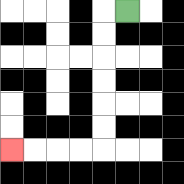{'start': '[5, 0]', 'end': '[0, 6]', 'path_directions': 'L,D,D,D,D,D,D,L,L,L,L', 'path_coordinates': '[[5, 0], [4, 0], [4, 1], [4, 2], [4, 3], [4, 4], [4, 5], [4, 6], [3, 6], [2, 6], [1, 6], [0, 6]]'}